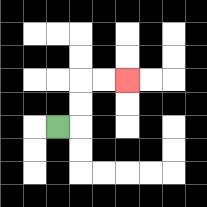{'start': '[2, 5]', 'end': '[5, 3]', 'path_directions': 'R,U,U,R,R', 'path_coordinates': '[[2, 5], [3, 5], [3, 4], [3, 3], [4, 3], [5, 3]]'}